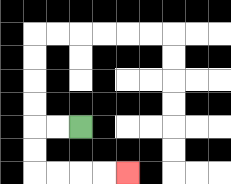{'start': '[3, 5]', 'end': '[5, 7]', 'path_directions': 'L,L,D,D,R,R,R,R', 'path_coordinates': '[[3, 5], [2, 5], [1, 5], [1, 6], [1, 7], [2, 7], [3, 7], [4, 7], [5, 7]]'}